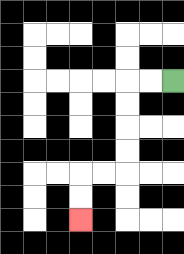{'start': '[7, 3]', 'end': '[3, 9]', 'path_directions': 'L,L,D,D,D,D,L,L,D,D', 'path_coordinates': '[[7, 3], [6, 3], [5, 3], [5, 4], [5, 5], [5, 6], [5, 7], [4, 7], [3, 7], [3, 8], [3, 9]]'}